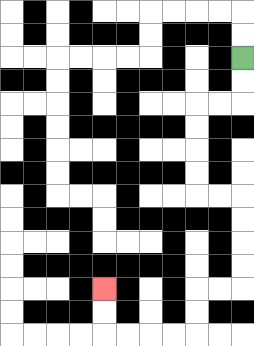{'start': '[10, 2]', 'end': '[4, 12]', 'path_directions': 'D,D,L,L,D,D,D,D,R,R,D,D,D,D,L,L,D,D,L,L,L,L,U,U', 'path_coordinates': '[[10, 2], [10, 3], [10, 4], [9, 4], [8, 4], [8, 5], [8, 6], [8, 7], [8, 8], [9, 8], [10, 8], [10, 9], [10, 10], [10, 11], [10, 12], [9, 12], [8, 12], [8, 13], [8, 14], [7, 14], [6, 14], [5, 14], [4, 14], [4, 13], [4, 12]]'}